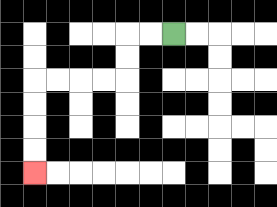{'start': '[7, 1]', 'end': '[1, 7]', 'path_directions': 'L,L,D,D,L,L,L,L,D,D,D,D', 'path_coordinates': '[[7, 1], [6, 1], [5, 1], [5, 2], [5, 3], [4, 3], [3, 3], [2, 3], [1, 3], [1, 4], [1, 5], [1, 6], [1, 7]]'}